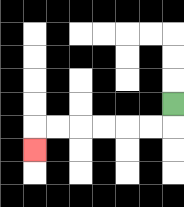{'start': '[7, 4]', 'end': '[1, 6]', 'path_directions': 'D,L,L,L,L,L,L,D', 'path_coordinates': '[[7, 4], [7, 5], [6, 5], [5, 5], [4, 5], [3, 5], [2, 5], [1, 5], [1, 6]]'}